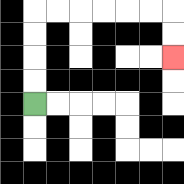{'start': '[1, 4]', 'end': '[7, 2]', 'path_directions': 'U,U,U,U,R,R,R,R,R,R,D,D', 'path_coordinates': '[[1, 4], [1, 3], [1, 2], [1, 1], [1, 0], [2, 0], [3, 0], [4, 0], [5, 0], [6, 0], [7, 0], [7, 1], [7, 2]]'}